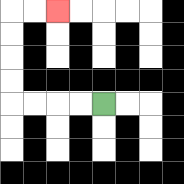{'start': '[4, 4]', 'end': '[2, 0]', 'path_directions': 'L,L,L,L,U,U,U,U,R,R', 'path_coordinates': '[[4, 4], [3, 4], [2, 4], [1, 4], [0, 4], [0, 3], [0, 2], [0, 1], [0, 0], [1, 0], [2, 0]]'}